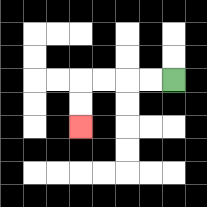{'start': '[7, 3]', 'end': '[3, 5]', 'path_directions': 'L,L,L,L,D,D', 'path_coordinates': '[[7, 3], [6, 3], [5, 3], [4, 3], [3, 3], [3, 4], [3, 5]]'}